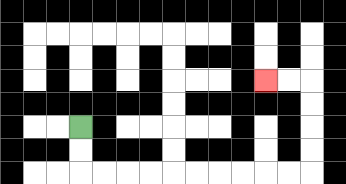{'start': '[3, 5]', 'end': '[11, 3]', 'path_directions': 'D,D,R,R,R,R,R,R,R,R,R,R,U,U,U,U,L,L', 'path_coordinates': '[[3, 5], [3, 6], [3, 7], [4, 7], [5, 7], [6, 7], [7, 7], [8, 7], [9, 7], [10, 7], [11, 7], [12, 7], [13, 7], [13, 6], [13, 5], [13, 4], [13, 3], [12, 3], [11, 3]]'}